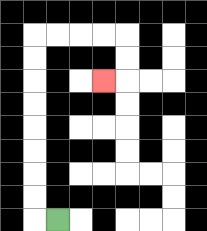{'start': '[2, 9]', 'end': '[4, 3]', 'path_directions': 'L,U,U,U,U,U,U,U,U,R,R,R,R,D,D,L', 'path_coordinates': '[[2, 9], [1, 9], [1, 8], [1, 7], [1, 6], [1, 5], [1, 4], [1, 3], [1, 2], [1, 1], [2, 1], [3, 1], [4, 1], [5, 1], [5, 2], [5, 3], [4, 3]]'}